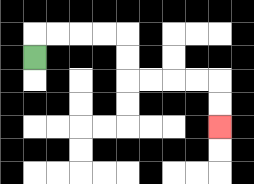{'start': '[1, 2]', 'end': '[9, 5]', 'path_directions': 'U,R,R,R,R,D,D,R,R,R,R,D,D', 'path_coordinates': '[[1, 2], [1, 1], [2, 1], [3, 1], [4, 1], [5, 1], [5, 2], [5, 3], [6, 3], [7, 3], [8, 3], [9, 3], [9, 4], [9, 5]]'}